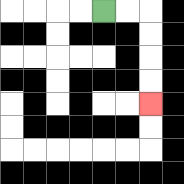{'start': '[4, 0]', 'end': '[6, 4]', 'path_directions': 'R,R,D,D,D,D', 'path_coordinates': '[[4, 0], [5, 0], [6, 0], [6, 1], [6, 2], [6, 3], [6, 4]]'}